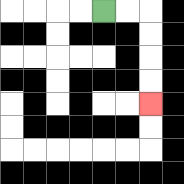{'start': '[4, 0]', 'end': '[6, 4]', 'path_directions': 'R,R,D,D,D,D', 'path_coordinates': '[[4, 0], [5, 0], [6, 0], [6, 1], [6, 2], [6, 3], [6, 4]]'}